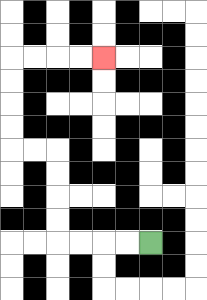{'start': '[6, 10]', 'end': '[4, 2]', 'path_directions': 'L,L,L,L,U,U,U,U,L,L,U,U,U,U,R,R,R,R', 'path_coordinates': '[[6, 10], [5, 10], [4, 10], [3, 10], [2, 10], [2, 9], [2, 8], [2, 7], [2, 6], [1, 6], [0, 6], [0, 5], [0, 4], [0, 3], [0, 2], [1, 2], [2, 2], [3, 2], [4, 2]]'}